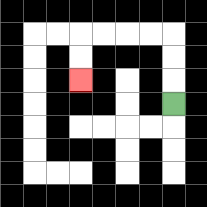{'start': '[7, 4]', 'end': '[3, 3]', 'path_directions': 'U,U,U,L,L,L,L,D,D', 'path_coordinates': '[[7, 4], [7, 3], [7, 2], [7, 1], [6, 1], [5, 1], [4, 1], [3, 1], [3, 2], [3, 3]]'}